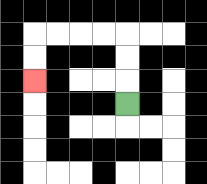{'start': '[5, 4]', 'end': '[1, 3]', 'path_directions': 'U,U,U,L,L,L,L,D,D', 'path_coordinates': '[[5, 4], [5, 3], [5, 2], [5, 1], [4, 1], [3, 1], [2, 1], [1, 1], [1, 2], [1, 3]]'}